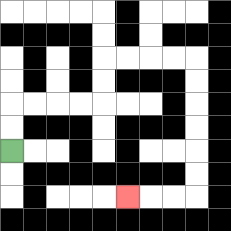{'start': '[0, 6]', 'end': '[5, 8]', 'path_directions': 'U,U,R,R,R,R,U,U,R,R,R,R,D,D,D,D,D,D,L,L,L', 'path_coordinates': '[[0, 6], [0, 5], [0, 4], [1, 4], [2, 4], [3, 4], [4, 4], [4, 3], [4, 2], [5, 2], [6, 2], [7, 2], [8, 2], [8, 3], [8, 4], [8, 5], [8, 6], [8, 7], [8, 8], [7, 8], [6, 8], [5, 8]]'}